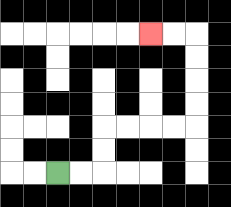{'start': '[2, 7]', 'end': '[6, 1]', 'path_directions': 'R,R,U,U,R,R,R,R,U,U,U,U,L,L', 'path_coordinates': '[[2, 7], [3, 7], [4, 7], [4, 6], [4, 5], [5, 5], [6, 5], [7, 5], [8, 5], [8, 4], [8, 3], [8, 2], [8, 1], [7, 1], [6, 1]]'}